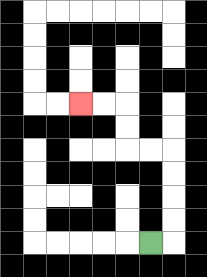{'start': '[6, 10]', 'end': '[3, 4]', 'path_directions': 'R,U,U,U,U,L,L,U,U,L,L', 'path_coordinates': '[[6, 10], [7, 10], [7, 9], [7, 8], [7, 7], [7, 6], [6, 6], [5, 6], [5, 5], [5, 4], [4, 4], [3, 4]]'}